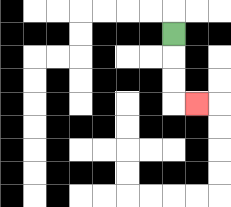{'start': '[7, 1]', 'end': '[8, 4]', 'path_directions': 'D,D,D,R', 'path_coordinates': '[[7, 1], [7, 2], [7, 3], [7, 4], [8, 4]]'}